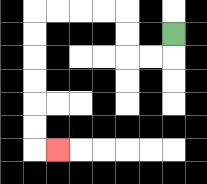{'start': '[7, 1]', 'end': '[2, 6]', 'path_directions': 'D,L,L,U,U,L,L,L,L,D,D,D,D,D,D,R', 'path_coordinates': '[[7, 1], [7, 2], [6, 2], [5, 2], [5, 1], [5, 0], [4, 0], [3, 0], [2, 0], [1, 0], [1, 1], [1, 2], [1, 3], [1, 4], [1, 5], [1, 6], [2, 6]]'}